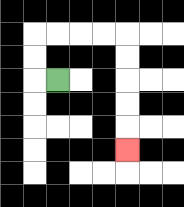{'start': '[2, 3]', 'end': '[5, 6]', 'path_directions': 'L,U,U,R,R,R,R,D,D,D,D,D', 'path_coordinates': '[[2, 3], [1, 3], [1, 2], [1, 1], [2, 1], [3, 1], [4, 1], [5, 1], [5, 2], [5, 3], [5, 4], [5, 5], [5, 6]]'}